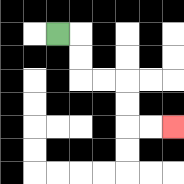{'start': '[2, 1]', 'end': '[7, 5]', 'path_directions': 'R,D,D,R,R,D,D,R,R', 'path_coordinates': '[[2, 1], [3, 1], [3, 2], [3, 3], [4, 3], [5, 3], [5, 4], [5, 5], [6, 5], [7, 5]]'}